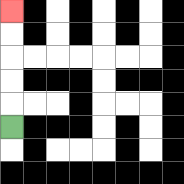{'start': '[0, 5]', 'end': '[0, 0]', 'path_directions': 'U,U,U,U,U', 'path_coordinates': '[[0, 5], [0, 4], [0, 3], [0, 2], [0, 1], [0, 0]]'}